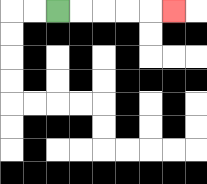{'start': '[2, 0]', 'end': '[7, 0]', 'path_directions': 'R,R,R,R,R', 'path_coordinates': '[[2, 0], [3, 0], [4, 0], [5, 0], [6, 0], [7, 0]]'}